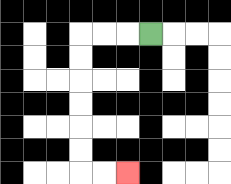{'start': '[6, 1]', 'end': '[5, 7]', 'path_directions': 'L,L,L,D,D,D,D,D,D,R,R', 'path_coordinates': '[[6, 1], [5, 1], [4, 1], [3, 1], [3, 2], [3, 3], [3, 4], [3, 5], [3, 6], [3, 7], [4, 7], [5, 7]]'}